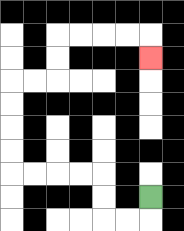{'start': '[6, 8]', 'end': '[6, 2]', 'path_directions': 'D,L,L,U,U,L,L,L,L,U,U,U,U,R,R,U,U,R,R,R,R,D', 'path_coordinates': '[[6, 8], [6, 9], [5, 9], [4, 9], [4, 8], [4, 7], [3, 7], [2, 7], [1, 7], [0, 7], [0, 6], [0, 5], [0, 4], [0, 3], [1, 3], [2, 3], [2, 2], [2, 1], [3, 1], [4, 1], [5, 1], [6, 1], [6, 2]]'}